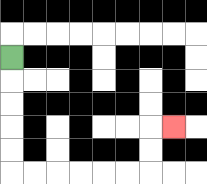{'start': '[0, 2]', 'end': '[7, 5]', 'path_directions': 'D,D,D,D,D,R,R,R,R,R,R,U,U,R', 'path_coordinates': '[[0, 2], [0, 3], [0, 4], [0, 5], [0, 6], [0, 7], [1, 7], [2, 7], [3, 7], [4, 7], [5, 7], [6, 7], [6, 6], [6, 5], [7, 5]]'}